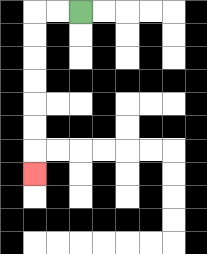{'start': '[3, 0]', 'end': '[1, 7]', 'path_directions': 'L,L,D,D,D,D,D,D,D', 'path_coordinates': '[[3, 0], [2, 0], [1, 0], [1, 1], [1, 2], [1, 3], [1, 4], [1, 5], [1, 6], [1, 7]]'}